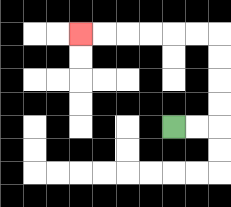{'start': '[7, 5]', 'end': '[3, 1]', 'path_directions': 'R,R,U,U,U,U,L,L,L,L,L,L', 'path_coordinates': '[[7, 5], [8, 5], [9, 5], [9, 4], [9, 3], [9, 2], [9, 1], [8, 1], [7, 1], [6, 1], [5, 1], [4, 1], [3, 1]]'}